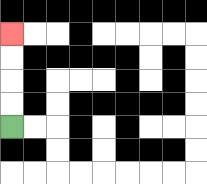{'start': '[0, 5]', 'end': '[0, 1]', 'path_directions': 'U,U,U,U', 'path_coordinates': '[[0, 5], [0, 4], [0, 3], [0, 2], [0, 1]]'}